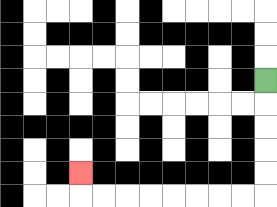{'start': '[11, 3]', 'end': '[3, 7]', 'path_directions': 'D,D,D,D,D,L,L,L,L,L,L,L,L,U', 'path_coordinates': '[[11, 3], [11, 4], [11, 5], [11, 6], [11, 7], [11, 8], [10, 8], [9, 8], [8, 8], [7, 8], [6, 8], [5, 8], [4, 8], [3, 8], [3, 7]]'}